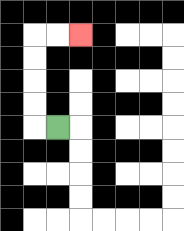{'start': '[2, 5]', 'end': '[3, 1]', 'path_directions': 'L,U,U,U,U,R,R', 'path_coordinates': '[[2, 5], [1, 5], [1, 4], [1, 3], [1, 2], [1, 1], [2, 1], [3, 1]]'}